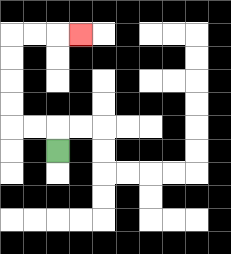{'start': '[2, 6]', 'end': '[3, 1]', 'path_directions': 'U,L,L,U,U,U,U,R,R,R', 'path_coordinates': '[[2, 6], [2, 5], [1, 5], [0, 5], [0, 4], [0, 3], [0, 2], [0, 1], [1, 1], [2, 1], [3, 1]]'}